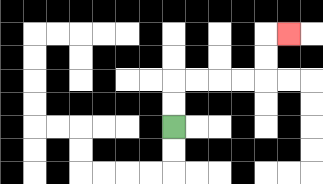{'start': '[7, 5]', 'end': '[12, 1]', 'path_directions': 'U,U,R,R,R,R,U,U,R', 'path_coordinates': '[[7, 5], [7, 4], [7, 3], [8, 3], [9, 3], [10, 3], [11, 3], [11, 2], [11, 1], [12, 1]]'}